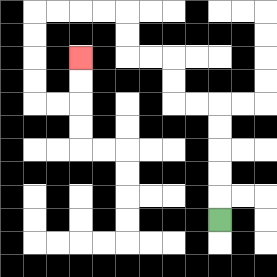{'start': '[9, 9]', 'end': '[3, 2]', 'path_directions': 'U,U,U,U,U,L,L,U,U,L,L,U,U,L,L,L,L,D,D,D,D,R,R,U,U', 'path_coordinates': '[[9, 9], [9, 8], [9, 7], [9, 6], [9, 5], [9, 4], [8, 4], [7, 4], [7, 3], [7, 2], [6, 2], [5, 2], [5, 1], [5, 0], [4, 0], [3, 0], [2, 0], [1, 0], [1, 1], [1, 2], [1, 3], [1, 4], [2, 4], [3, 4], [3, 3], [3, 2]]'}